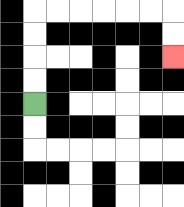{'start': '[1, 4]', 'end': '[7, 2]', 'path_directions': 'U,U,U,U,R,R,R,R,R,R,D,D', 'path_coordinates': '[[1, 4], [1, 3], [1, 2], [1, 1], [1, 0], [2, 0], [3, 0], [4, 0], [5, 0], [6, 0], [7, 0], [7, 1], [7, 2]]'}